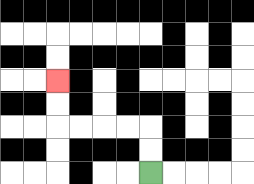{'start': '[6, 7]', 'end': '[2, 3]', 'path_directions': 'U,U,L,L,L,L,U,U', 'path_coordinates': '[[6, 7], [6, 6], [6, 5], [5, 5], [4, 5], [3, 5], [2, 5], [2, 4], [2, 3]]'}